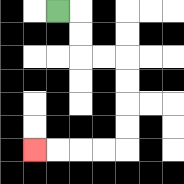{'start': '[2, 0]', 'end': '[1, 6]', 'path_directions': 'R,D,D,R,R,D,D,D,D,L,L,L,L', 'path_coordinates': '[[2, 0], [3, 0], [3, 1], [3, 2], [4, 2], [5, 2], [5, 3], [5, 4], [5, 5], [5, 6], [4, 6], [3, 6], [2, 6], [1, 6]]'}